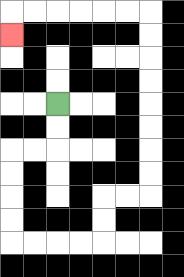{'start': '[2, 4]', 'end': '[0, 1]', 'path_directions': 'D,D,L,L,D,D,D,D,R,R,R,R,U,U,R,R,U,U,U,U,U,U,U,U,L,L,L,L,L,L,D', 'path_coordinates': '[[2, 4], [2, 5], [2, 6], [1, 6], [0, 6], [0, 7], [0, 8], [0, 9], [0, 10], [1, 10], [2, 10], [3, 10], [4, 10], [4, 9], [4, 8], [5, 8], [6, 8], [6, 7], [6, 6], [6, 5], [6, 4], [6, 3], [6, 2], [6, 1], [6, 0], [5, 0], [4, 0], [3, 0], [2, 0], [1, 0], [0, 0], [0, 1]]'}